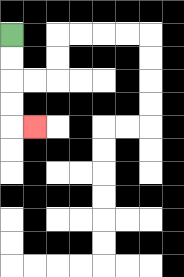{'start': '[0, 1]', 'end': '[1, 5]', 'path_directions': 'D,D,D,D,R', 'path_coordinates': '[[0, 1], [0, 2], [0, 3], [0, 4], [0, 5], [1, 5]]'}